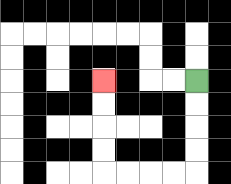{'start': '[8, 3]', 'end': '[4, 3]', 'path_directions': 'D,D,D,D,L,L,L,L,U,U,U,U', 'path_coordinates': '[[8, 3], [8, 4], [8, 5], [8, 6], [8, 7], [7, 7], [6, 7], [5, 7], [4, 7], [4, 6], [4, 5], [4, 4], [4, 3]]'}